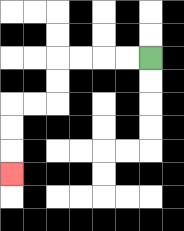{'start': '[6, 2]', 'end': '[0, 7]', 'path_directions': 'L,L,L,L,D,D,L,L,D,D,D', 'path_coordinates': '[[6, 2], [5, 2], [4, 2], [3, 2], [2, 2], [2, 3], [2, 4], [1, 4], [0, 4], [0, 5], [0, 6], [0, 7]]'}